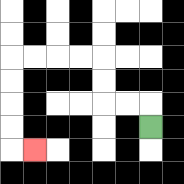{'start': '[6, 5]', 'end': '[1, 6]', 'path_directions': 'U,L,L,U,U,L,L,L,L,D,D,D,D,R', 'path_coordinates': '[[6, 5], [6, 4], [5, 4], [4, 4], [4, 3], [4, 2], [3, 2], [2, 2], [1, 2], [0, 2], [0, 3], [0, 4], [0, 5], [0, 6], [1, 6]]'}